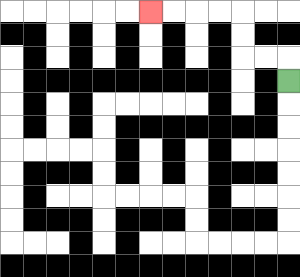{'start': '[12, 3]', 'end': '[6, 0]', 'path_directions': 'U,L,L,U,U,L,L,L,L', 'path_coordinates': '[[12, 3], [12, 2], [11, 2], [10, 2], [10, 1], [10, 0], [9, 0], [8, 0], [7, 0], [6, 0]]'}